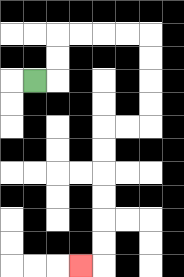{'start': '[1, 3]', 'end': '[3, 11]', 'path_directions': 'R,U,U,R,R,R,R,D,D,D,D,L,L,D,D,D,D,D,D,L', 'path_coordinates': '[[1, 3], [2, 3], [2, 2], [2, 1], [3, 1], [4, 1], [5, 1], [6, 1], [6, 2], [6, 3], [6, 4], [6, 5], [5, 5], [4, 5], [4, 6], [4, 7], [4, 8], [4, 9], [4, 10], [4, 11], [3, 11]]'}